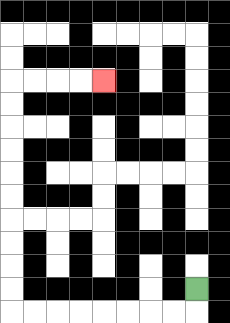{'start': '[8, 12]', 'end': '[4, 3]', 'path_directions': 'D,L,L,L,L,L,L,L,L,U,U,U,U,U,U,U,U,U,U,R,R,R,R', 'path_coordinates': '[[8, 12], [8, 13], [7, 13], [6, 13], [5, 13], [4, 13], [3, 13], [2, 13], [1, 13], [0, 13], [0, 12], [0, 11], [0, 10], [0, 9], [0, 8], [0, 7], [0, 6], [0, 5], [0, 4], [0, 3], [1, 3], [2, 3], [3, 3], [4, 3]]'}